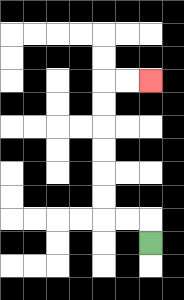{'start': '[6, 10]', 'end': '[6, 3]', 'path_directions': 'U,L,L,U,U,U,U,U,U,R,R', 'path_coordinates': '[[6, 10], [6, 9], [5, 9], [4, 9], [4, 8], [4, 7], [4, 6], [4, 5], [4, 4], [4, 3], [5, 3], [6, 3]]'}